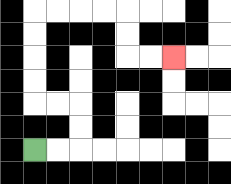{'start': '[1, 6]', 'end': '[7, 2]', 'path_directions': 'R,R,U,U,L,L,U,U,U,U,R,R,R,R,D,D,R,R', 'path_coordinates': '[[1, 6], [2, 6], [3, 6], [3, 5], [3, 4], [2, 4], [1, 4], [1, 3], [1, 2], [1, 1], [1, 0], [2, 0], [3, 0], [4, 0], [5, 0], [5, 1], [5, 2], [6, 2], [7, 2]]'}